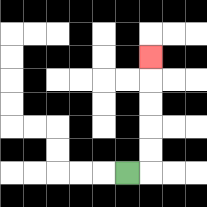{'start': '[5, 7]', 'end': '[6, 2]', 'path_directions': 'R,U,U,U,U,U', 'path_coordinates': '[[5, 7], [6, 7], [6, 6], [6, 5], [6, 4], [6, 3], [6, 2]]'}